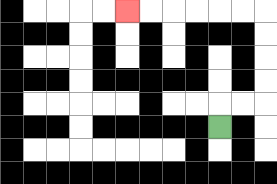{'start': '[9, 5]', 'end': '[5, 0]', 'path_directions': 'U,R,R,U,U,U,U,L,L,L,L,L,L', 'path_coordinates': '[[9, 5], [9, 4], [10, 4], [11, 4], [11, 3], [11, 2], [11, 1], [11, 0], [10, 0], [9, 0], [8, 0], [7, 0], [6, 0], [5, 0]]'}